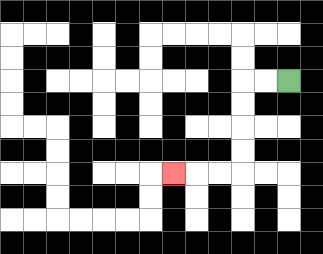{'start': '[12, 3]', 'end': '[7, 7]', 'path_directions': 'L,L,D,D,D,D,L,L,L', 'path_coordinates': '[[12, 3], [11, 3], [10, 3], [10, 4], [10, 5], [10, 6], [10, 7], [9, 7], [8, 7], [7, 7]]'}